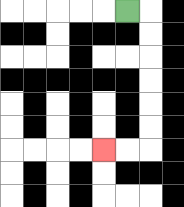{'start': '[5, 0]', 'end': '[4, 6]', 'path_directions': 'R,D,D,D,D,D,D,L,L', 'path_coordinates': '[[5, 0], [6, 0], [6, 1], [6, 2], [6, 3], [6, 4], [6, 5], [6, 6], [5, 6], [4, 6]]'}